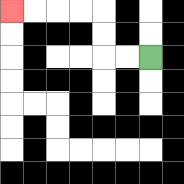{'start': '[6, 2]', 'end': '[0, 0]', 'path_directions': 'L,L,U,U,L,L,L,L', 'path_coordinates': '[[6, 2], [5, 2], [4, 2], [4, 1], [4, 0], [3, 0], [2, 0], [1, 0], [0, 0]]'}